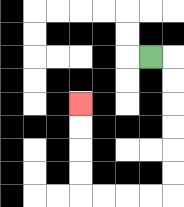{'start': '[6, 2]', 'end': '[3, 4]', 'path_directions': 'R,D,D,D,D,D,D,L,L,L,L,U,U,U,U', 'path_coordinates': '[[6, 2], [7, 2], [7, 3], [7, 4], [7, 5], [7, 6], [7, 7], [7, 8], [6, 8], [5, 8], [4, 8], [3, 8], [3, 7], [3, 6], [3, 5], [3, 4]]'}